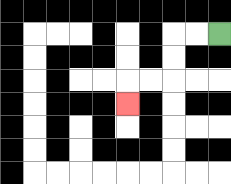{'start': '[9, 1]', 'end': '[5, 4]', 'path_directions': 'L,L,D,D,L,L,D', 'path_coordinates': '[[9, 1], [8, 1], [7, 1], [7, 2], [7, 3], [6, 3], [5, 3], [5, 4]]'}